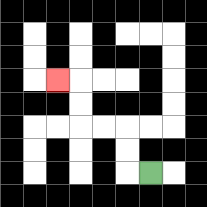{'start': '[6, 7]', 'end': '[2, 3]', 'path_directions': 'L,U,U,L,L,U,U,L', 'path_coordinates': '[[6, 7], [5, 7], [5, 6], [5, 5], [4, 5], [3, 5], [3, 4], [3, 3], [2, 3]]'}